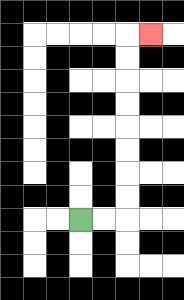{'start': '[3, 9]', 'end': '[6, 1]', 'path_directions': 'R,R,U,U,U,U,U,U,U,U,R', 'path_coordinates': '[[3, 9], [4, 9], [5, 9], [5, 8], [5, 7], [5, 6], [5, 5], [5, 4], [5, 3], [5, 2], [5, 1], [6, 1]]'}